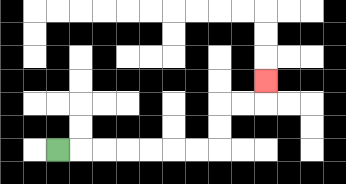{'start': '[2, 6]', 'end': '[11, 3]', 'path_directions': 'R,R,R,R,R,R,R,U,U,R,R,U', 'path_coordinates': '[[2, 6], [3, 6], [4, 6], [5, 6], [6, 6], [7, 6], [8, 6], [9, 6], [9, 5], [9, 4], [10, 4], [11, 4], [11, 3]]'}